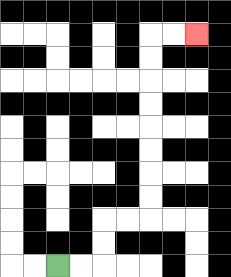{'start': '[2, 11]', 'end': '[8, 1]', 'path_directions': 'R,R,U,U,R,R,U,U,U,U,U,U,U,U,R,R', 'path_coordinates': '[[2, 11], [3, 11], [4, 11], [4, 10], [4, 9], [5, 9], [6, 9], [6, 8], [6, 7], [6, 6], [6, 5], [6, 4], [6, 3], [6, 2], [6, 1], [7, 1], [8, 1]]'}